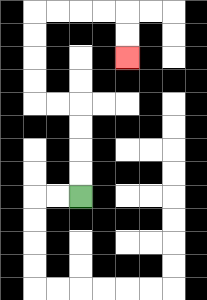{'start': '[3, 8]', 'end': '[5, 2]', 'path_directions': 'U,U,U,U,L,L,U,U,U,U,R,R,R,R,D,D', 'path_coordinates': '[[3, 8], [3, 7], [3, 6], [3, 5], [3, 4], [2, 4], [1, 4], [1, 3], [1, 2], [1, 1], [1, 0], [2, 0], [3, 0], [4, 0], [5, 0], [5, 1], [5, 2]]'}